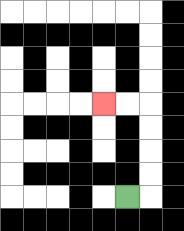{'start': '[5, 8]', 'end': '[4, 4]', 'path_directions': 'R,U,U,U,U,L,L', 'path_coordinates': '[[5, 8], [6, 8], [6, 7], [6, 6], [6, 5], [6, 4], [5, 4], [4, 4]]'}